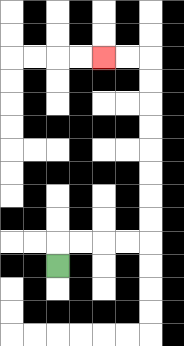{'start': '[2, 11]', 'end': '[4, 2]', 'path_directions': 'U,R,R,R,R,U,U,U,U,U,U,U,U,L,L', 'path_coordinates': '[[2, 11], [2, 10], [3, 10], [4, 10], [5, 10], [6, 10], [6, 9], [6, 8], [6, 7], [6, 6], [6, 5], [6, 4], [6, 3], [6, 2], [5, 2], [4, 2]]'}